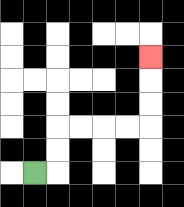{'start': '[1, 7]', 'end': '[6, 2]', 'path_directions': 'R,U,U,R,R,R,R,U,U,U', 'path_coordinates': '[[1, 7], [2, 7], [2, 6], [2, 5], [3, 5], [4, 5], [5, 5], [6, 5], [6, 4], [6, 3], [6, 2]]'}